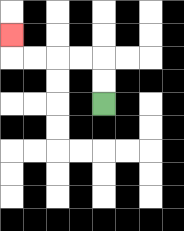{'start': '[4, 4]', 'end': '[0, 1]', 'path_directions': 'U,U,L,L,L,L,U', 'path_coordinates': '[[4, 4], [4, 3], [4, 2], [3, 2], [2, 2], [1, 2], [0, 2], [0, 1]]'}